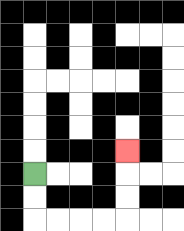{'start': '[1, 7]', 'end': '[5, 6]', 'path_directions': 'D,D,R,R,R,R,U,U,U', 'path_coordinates': '[[1, 7], [1, 8], [1, 9], [2, 9], [3, 9], [4, 9], [5, 9], [5, 8], [5, 7], [5, 6]]'}